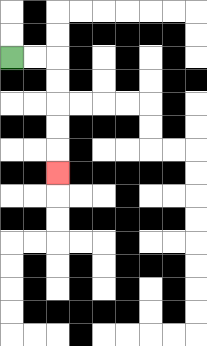{'start': '[0, 2]', 'end': '[2, 7]', 'path_directions': 'R,R,D,D,D,D,D', 'path_coordinates': '[[0, 2], [1, 2], [2, 2], [2, 3], [2, 4], [2, 5], [2, 6], [2, 7]]'}